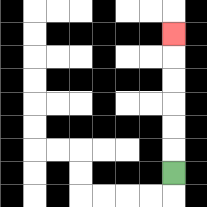{'start': '[7, 7]', 'end': '[7, 1]', 'path_directions': 'U,U,U,U,U,U', 'path_coordinates': '[[7, 7], [7, 6], [7, 5], [7, 4], [7, 3], [7, 2], [7, 1]]'}